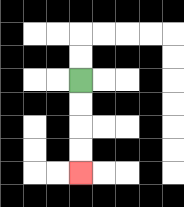{'start': '[3, 3]', 'end': '[3, 7]', 'path_directions': 'D,D,D,D', 'path_coordinates': '[[3, 3], [3, 4], [3, 5], [3, 6], [3, 7]]'}